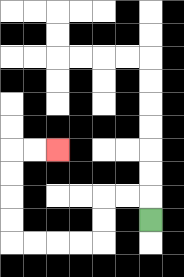{'start': '[6, 9]', 'end': '[2, 6]', 'path_directions': 'U,L,L,D,D,L,L,L,L,U,U,U,U,R,R', 'path_coordinates': '[[6, 9], [6, 8], [5, 8], [4, 8], [4, 9], [4, 10], [3, 10], [2, 10], [1, 10], [0, 10], [0, 9], [0, 8], [0, 7], [0, 6], [1, 6], [2, 6]]'}